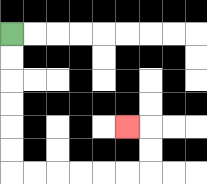{'start': '[0, 1]', 'end': '[5, 5]', 'path_directions': 'D,D,D,D,D,D,R,R,R,R,R,R,U,U,L', 'path_coordinates': '[[0, 1], [0, 2], [0, 3], [0, 4], [0, 5], [0, 6], [0, 7], [1, 7], [2, 7], [3, 7], [4, 7], [5, 7], [6, 7], [6, 6], [6, 5], [5, 5]]'}